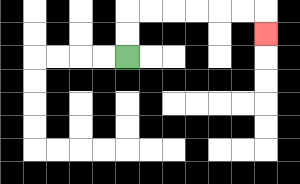{'start': '[5, 2]', 'end': '[11, 1]', 'path_directions': 'U,U,R,R,R,R,R,R,D', 'path_coordinates': '[[5, 2], [5, 1], [5, 0], [6, 0], [7, 0], [8, 0], [9, 0], [10, 0], [11, 0], [11, 1]]'}